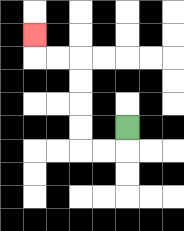{'start': '[5, 5]', 'end': '[1, 1]', 'path_directions': 'D,L,L,U,U,U,U,L,L,U', 'path_coordinates': '[[5, 5], [5, 6], [4, 6], [3, 6], [3, 5], [3, 4], [3, 3], [3, 2], [2, 2], [1, 2], [1, 1]]'}